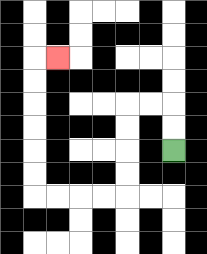{'start': '[7, 6]', 'end': '[2, 2]', 'path_directions': 'U,U,L,L,D,D,D,D,L,L,L,L,U,U,U,U,U,U,R', 'path_coordinates': '[[7, 6], [7, 5], [7, 4], [6, 4], [5, 4], [5, 5], [5, 6], [5, 7], [5, 8], [4, 8], [3, 8], [2, 8], [1, 8], [1, 7], [1, 6], [1, 5], [1, 4], [1, 3], [1, 2], [2, 2]]'}